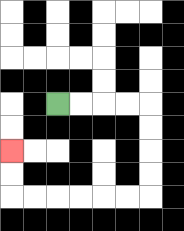{'start': '[2, 4]', 'end': '[0, 6]', 'path_directions': 'R,R,R,R,D,D,D,D,L,L,L,L,L,L,U,U', 'path_coordinates': '[[2, 4], [3, 4], [4, 4], [5, 4], [6, 4], [6, 5], [6, 6], [6, 7], [6, 8], [5, 8], [4, 8], [3, 8], [2, 8], [1, 8], [0, 8], [0, 7], [0, 6]]'}